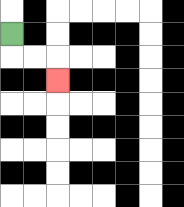{'start': '[0, 1]', 'end': '[2, 3]', 'path_directions': 'D,R,R,D', 'path_coordinates': '[[0, 1], [0, 2], [1, 2], [2, 2], [2, 3]]'}